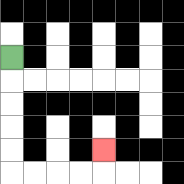{'start': '[0, 2]', 'end': '[4, 6]', 'path_directions': 'D,D,D,D,D,R,R,R,R,U', 'path_coordinates': '[[0, 2], [0, 3], [0, 4], [0, 5], [0, 6], [0, 7], [1, 7], [2, 7], [3, 7], [4, 7], [4, 6]]'}